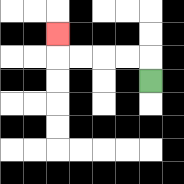{'start': '[6, 3]', 'end': '[2, 1]', 'path_directions': 'U,L,L,L,L,U', 'path_coordinates': '[[6, 3], [6, 2], [5, 2], [4, 2], [3, 2], [2, 2], [2, 1]]'}